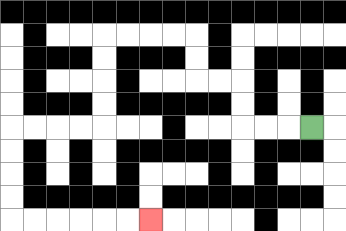{'start': '[13, 5]', 'end': '[6, 9]', 'path_directions': 'L,L,L,U,U,L,L,U,U,L,L,L,L,D,D,D,D,L,L,L,L,D,D,D,D,R,R,R,R,R,R', 'path_coordinates': '[[13, 5], [12, 5], [11, 5], [10, 5], [10, 4], [10, 3], [9, 3], [8, 3], [8, 2], [8, 1], [7, 1], [6, 1], [5, 1], [4, 1], [4, 2], [4, 3], [4, 4], [4, 5], [3, 5], [2, 5], [1, 5], [0, 5], [0, 6], [0, 7], [0, 8], [0, 9], [1, 9], [2, 9], [3, 9], [4, 9], [5, 9], [6, 9]]'}